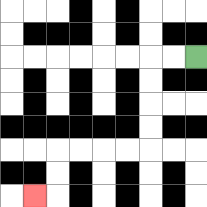{'start': '[8, 2]', 'end': '[1, 8]', 'path_directions': 'L,L,D,D,D,D,L,L,L,L,D,D,L', 'path_coordinates': '[[8, 2], [7, 2], [6, 2], [6, 3], [6, 4], [6, 5], [6, 6], [5, 6], [4, 6], [3, 6], [2, 6], [2, 7], [2, 8], [1, 8]]'}